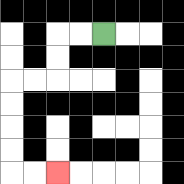{'start': '[4, 1]', 'end': '[2, 7]', 'path_directions': 'L,L,D,D,L,L,D,D,D,D,R,R', 'path_coordinates': '[[4, 1], [3, 1], [2, 1], [2, 2], [2, 3], [1, 3], [0, 3], [0, 4], [0, 5], [0, 6], [0, 7], [1, 7], [2, 7]]'}